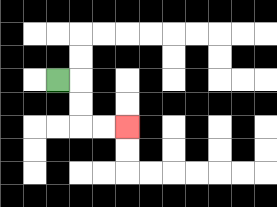{'start': '[2, 3]', 'end': '[5, 5]', 'path_directions': 'R,D,D,R,R', 'path_coordinates': '[[2, 3], [3, 3], [3, 4], [3, 5], [4, 5], [5, 5]]'}